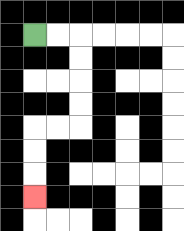{'start': '[1, 1]', 'end': '[1, 8]', 'path_directions': 'R,R,D,D,D,D,L,L,D,D,D', 'path_coordinates': '[[1, 1], [2, 1], [3, 1], [3, 2], [3, 3], [3, 4], [3, 5], [2, 5], [1, 5], [1, 6], [1, 7], [1, 8]]'}